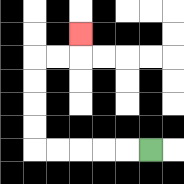{'start': '[6, 6]', 'end': '[3, 1]', 'path_directions': 'L,L,L,L,L,U,U,U,U,R,R,U', 'path_coordinates': '[[6, 6], [5, 6], [4, 6], [3, 6], [2, 6], [1, 6], [1, 5], [1, 4], [1, 3], [1, 2], [2, 2], [3, 2], [3, 1]]'}